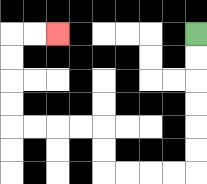{'start': '[8, 1]', 'end': '[2, 1]', 'path_directions': 'D,D,D,D,D,D,L,L,L,L,U,U,L,L,L,L,U,U,U,U,R,R', 'path_coordinates': '[[8, 1], [8, 2], [8, 3], [8, 4], [8, 5], [8, 6], [8, 7], [7, 7], [6, 7], [5, 7], [4, 7], [4, 6], [4, 5], [3, 5], [2, 5], [1, 5], [0, 5], [0, 4], [0, 3], [0, 2], [0, 1], [1, 1], [2, 1]]'}